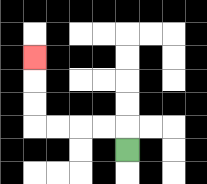{'start': '[5, 6]', 'end': '[1, 2]', 'path_directions': 'U,L,L,L,L,U,U,U', 'path_coordinates': '[[5, 6], [5, 5], [4, 5], [3, 5], [2, 5], [1, 5], [1, 4], [1, 3], [1, 2]]'}